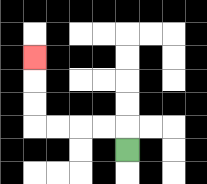{'start': '[5, 6]', 'end': '[1, 2]', 'path_directions': 'U,L,L,L,L,U,U,U', 'path_coordinates': '[[5, 6], [5, 5], [4, 5], [3, 5], [2, 5], [1, 5], [1, 4], [1, 3], [1, 2]]'}